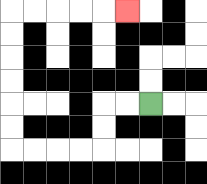{'start': '[6, 4]', 'end': '[5, 0]', 'path_directions': 'L,L,D,D,L,L,L,L,U,U,U,U,U,U,R,R,R,R,R', 'path_coordinates': '[[6, 4], [5, 4], [4, 4], [4, 5], [4, 6], [3, 6], [2, 6], [1, 6], [0, 6], [0, 5], [0, 4], [0, 3], [0, 2], [0, 1], [0, 0], [1, 0], [2, 0], [3, 0], [4, 0], [5, 0]]'}